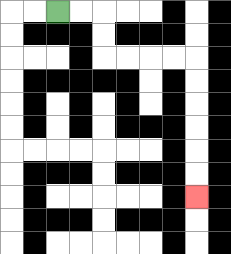{'start': '[2, 0]', 'end': '[8, 8]', 'path_directions': 'R,R,D,D,R,R,R,R,D,D,D,D,D,D', 'path_coordinates': '[[2, 0], [3, 0], [4, 0], [4, 1], [4, 2], [5, 2], [6, 2], [7, 2], [8, 2], [8, 3], [8, 4], [8, 5], [8, 6], [8, 7], [8, 8]]'}